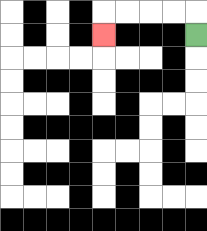{'start': '[8, 1]', 'end': '[4, 1]', 'path_directions': 'U,L,L,L,L,D', 'path_coordinates': '[[8, 1], [8, 0], [7, 0], [6, 0], [5, 0], [4, 0], [4, 1]]'}